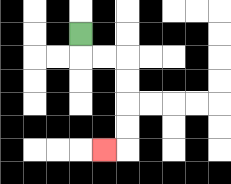{'start': '[3, 1]', 'end': '[4, 6]', 'path_directions': 'D,R,R,D,D,D,D,L', 'path_coordinates': '[[3, 1], [3, 2], [4, 2], [5, 2], [5, 3], [5, 4], [5, 5], [5, 6], [4, 6]]'}